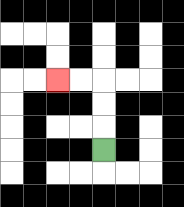{'start': '[4, 6]', 'end': '[2, 3]', 'path_directions': 'U,U,U,L,L', 'path_coordinates': '[[4, 6], [4, 5], [4, 4], [4, 3], [3, 3], [2, 3]]'}